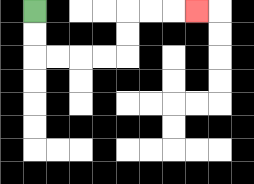{'start': '[1, 0]', 'end': '[8, 0]', 'path_directions': 'D,D,R,R,R,R,U,U,R,R,R', 'path_coordinates': '[[1, 0], [1, 1], [1, 2], [2, 2], [3, 2], [4, 2], [5, 2], [5, 1], [5, 0], [6, 0], [7, 0], [8, 0]]'}